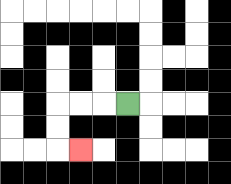{'start': '[5, 4]', 'end': '[3, 6]', 'path_directions': 'L,L,L,D,D,R', 'path_coordinates': '[[5, 4], [4, 4], [3, 4], [2, 4], [2, 5], [2, 6], [3, 6]]'}